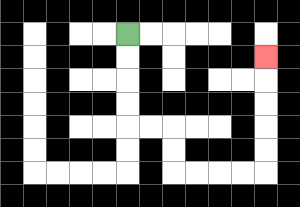{'start': '[5, 1]', 'end': '[11, 2]', 'path_directions': 'D,D,D,D,R,R,D,D,R,R,R,R,U,U,U,U,U', 'path_coordinates': '[[5, 1], [5, 2], [5, 3], [5, 4], [5, 5], [6, 5], [7, 5], [7, 6], [7, 7], [8, 7], [9, 7], [10, 7], [11, 7], [11, 6], [11, 5], [11, 4], [11, 3], [11, 2]]'}